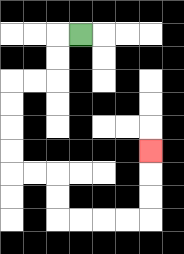{'start': '[3, 1]', 'end': '[6, 6]', 'path_directions': 'L,D,D,L,L,D,D,D,D,R,R,D,D,R,R,R,R,U,U,U', 'path_coordinates': '[[3, 1], [2, 1], [2, 2], [2, 3], [1, 3], [0, 3], [0, 4], [0, 5], [0, 6], [0, 7], [1, 7], [2, 7], [2, 8], [2, 9], [3, 9], [4, 9], [5, 9], [6, 9], [6, 8], [6, 7], [6, 6]]'}